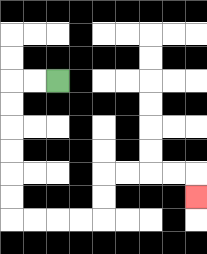{'start': '[2, 3]', 'end': '[8, 8]', 'path_directions': 'L,L,D,D,D,D,D,D,R,R,R,R,U,U,R,R,R,R,D', 'path_coordinates': '[[2, 3], [1, 3], [0, 3], [0, 4], [0, 5], [0, 6], [0, 7], [0, 8], [0, 9], [1, 9], [2, 9], [3, 9], [4, 9], [4, 8], [4, 7], [5, 7], [6, 7], [7, 7], [8, 7], [8, 8]]'}